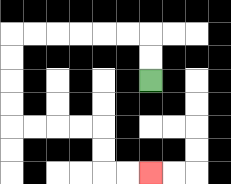{'start': '[6, 3]', 'end': '[6, 7]', 'path_directions': 'U,U,L,L,L,L,L,L,D,D,D,D,R,R,R,R,D,D,R,R', 'path_coordinates': '[[6, 3], [6, 2], [6, 1], [5, 1], [4, 1], [3, 1], [2, 1], [1, 1], [0, 1], [0, 2], [0, 3], [0, 4], [0, 5], [1, 5], [2, 5], [3, 5], [4, 5], [4, 6], [4, 7], [5, 7], [6, 7]]'}